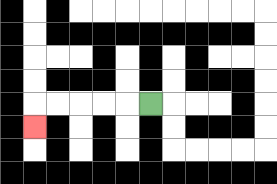{'start': '[6, 4]', 'end': '[1, 5]', 'path_directions': 'L,L,L,L,L,D', 'path_coordinates': '[[6, 4], [5, 4], [4, 4], [3, 4], [2, 4], [1, 4], [1, 5]]'}